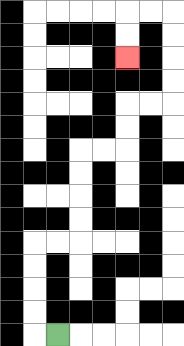{'start': '[2, 14]', 'end': '[5, 2]', 'path_directions': 'L,U,U,U,U,R,R,U,U,U,U,R,R,U,U,R,R,U,U,U,U,L,L,D,D', 'path_coordinates': '[[2, 14], [1, 14], [1, 13], [1, 12], [1, 11], [1, 10], [2, 10], [3, 10], [3, 9], [3, 8], [3, 7], [3, 6], [4, 6], [5, 6], [5, 5], [5, 4], [6, 4], [7, 4], [7, 3], [7, 2], [7, 1], [7, 0], [6, 0], [5, 0], [5, 1], [5, 2]]'}